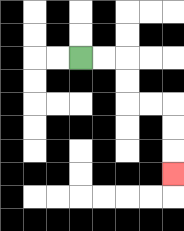{'start': '[3, 2]', 'end': '[7, 7]', 'path_directions': 'R,R,D,D,R,R,D,D,D', 'path_coordinates': '[[3, 2], [4, 2], [5, 2], [5, 3], [5, 4], [6, 4], [7, 4], [7, 5], [7, 6], [7, 7]]'}